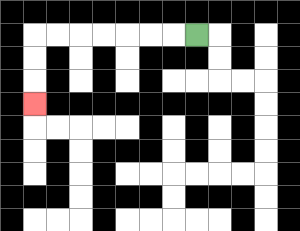{'start': '[8, 1]', 'end': '[1, 4]', 'path_directions': 'L,L,L,L,L,L,L,D,D,D', 'path_coordinates': '[[8, 1], [7, 1], [6, 1], [5, 1], [4, 1], [3, 1], [2, 1], [1, 1], [1, 2], [1, 3], [1, 4]]'}